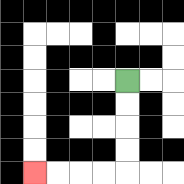{'start': '[5, 3]', 'end': '[1, 7]', 'path_directions': 'D,D,D,D,L,L,L,L', 'path_coordinates': '[[5, 3], [5, 4], [5, 5], [5, 6], [5, 7], [4, 7], [3, 7], [2, 7], [1, 7]]'}